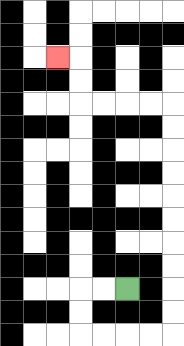{'start': '[5, 12]', 'end': '[2, 2]', 'path_directions': 'L,L,D,D,R,R,R,R,U,U,U,U,U,U,U,U,U,U,L,L,L,L,U,U,L', 'path_coordinates': '[[5, 12], [4, 12], [3, 12], [3, 13], [3, 14], [4, 14], [5, 14], [6, 14], [7, 14], [7, 13], [7, 12], [7, 11], [7, 10], [7, 9], [7, 8], [7, 7], [7, 6], [7, 5], [7, 4], [6, 4], [5, 4], [4, 4], [3, 4], [3, 3], [3, 2], [2, 2]]'}